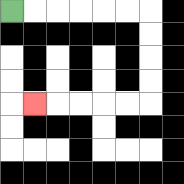{'start': '[0, 0]', 'end': '[1, 4]', 'path_directions': 'R,R,R,R,R,R,D,D,D,D,L,L,L,L,L', 'path_coordinates': '[[0, 0], [1, 0], [2, 0], [3, 0], [4, 0], [5, 0], [6, 0], [6, 1], [6, 2], [6, 3], [6, 4], [5, 4], [4, 4], [3, 4], [2, 4], [1, 4]]'}